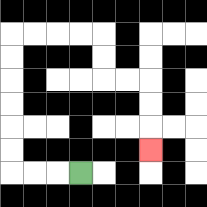{'start': '[3, 7]', 'end': '[6, 6]', 'path_directions': 'L,L,L,U,U,U,U,U,U,R,R,R,R,D,D,R,R,D,D,D', 'path_coordinates': '[[3, 7], [2, 7], [1, 7], [0, 7], [0, 6], [0, 5], [0, 4], [0, 3], [0, 2], [0, 1], [1, 1], [2, 1], [3, 1], [4, 1], [4, 2], [4, 3], [5, 3], [6, 3], [6, 4], [6, 5], [6, 6]]'}